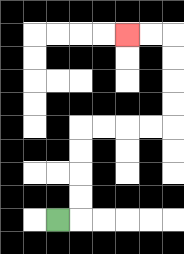{'start': '[2, 9]', 'end': '[5, 1]', 'path_directions': 'R,U,U,U,U,R,R,R,R,U,U,U,U,L,L', 'path_coordinates': '[[2, 9], [3, 9], [3, 8], [3, 7], [3, 6], [3, 5], [4, 5], [5, 5], [6, 5], [7, 5], [7, 4], [7, 3], [7, 2], [7, 1], [6, 1], [5, 1]]'}